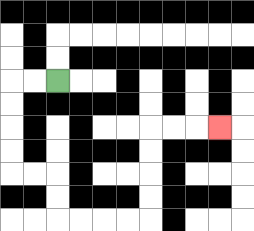{'start': '[2, 3]', 'end': '[9, 5]', 'path_directions': 'L,L,D,D,D,D,R,R,D,D,R,R,R,R,U,U,U,U,R,R,R', 'path_coordinates': '[[2, 3], [1, 3], [0, 3], [0, 4], [0, 5], [0, 6], [0, 7], [1, 7], [2, 7], [2, 8], [2, 9], [3, 9], [4, 9], [5, 9], [6, 9], [6, 8], [6, 7], [6, 6], [6, 5], [7, 5], [8, 5], [9, 5]]'}